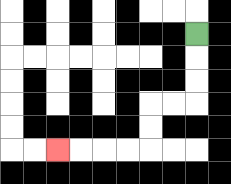{'start': '[8, 1]', 'end': '[2, 6]', 'path_directions': 'D,D,D,L,L,D,D,L,L,L,L', 'path_coordinates': '[[8, 1], [8, 2], [8, 3], [8, 4], [7, 4], [6, 4], [6, 5], [6, 6], [5, 6], [4, 6], [3, 6], [2, 6]]'}